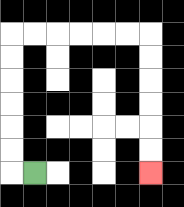{'start': '[1, 7]', 'end': '[6, 7]', 'path_directions': 'L,U,U,U,U,U,U,R,R,R,R,R,R,D,D,D,D,D,D', 'path_coordinates': '[[1, 7], [0, 7], [0, 6], [0, 5], [0, 4], [0, 3], [0, 2], [0, 1], [1, 1], [2, 1], [3, 1], [4, 1], [5, 1], [6, 1], [6, 2], [6, 3], [6, 4], [6, 5], [6, 6], [6, 7]]'}